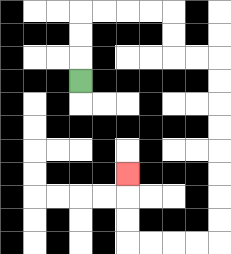{'start': '[3, 3]', 'end': '[5, 7]', 'path_directions': 'U,U,U,R,R,R,R,D,D,R,R,D,D,D,D,D,D,D,D,L,L,L,L,U,U,U', 'path_coordinates': '[[3, 3], [3, 2], [3, 1], [3, 0], [4, 0], [5, 0], [6, 0], [7, 0], [7, 1], [7, 2], [8, 2], [9, 2], [9, 3], [9, 4], [9, 5], [9, 6], [9, 7], [9, 8], [9, 9], [9, 10], [8, 10], [7, 10], [6, 10], [5, 10], [5, 9], [5, 8], [5, 7]]'}